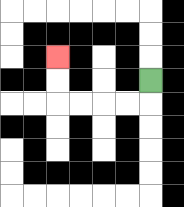{'start': '[6, 3]', 'end': '[2, 2]', 'path_directions': 'D,L,L,L,L,U,U', 'path_coordinates': '[[6, 3], [6, 4], [5, 4], [4, 4], [3, 4], [2, 4], [2, 3], [2, 2]]'}